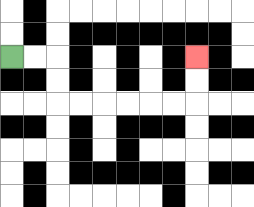{'start': '[0, 2]', 'end': '[8, 2]', 'path_directions': 'R,R,D,D,R,R,R,R,R,R,U,U', 'path_coordinates': '[[0, 2], [1, 2], [2, 2], [2, 3], [2, 4], [3, 4], [4, 4], [5, 4], [6, 4], [7, 4], [8, 4], [8, 3], [8, 2]]'}